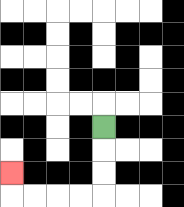{'start': '[4, 5]', 'end': '[0, 7]', 'path_directions': 'D,D,D,L,L,L,L,U', 'path_coordinates': '[[4, 5], [4, 6], [4, 7], [4, 8], [3, 8], [2, 8], [1, 8], [0, 8], [0, 7]]'}